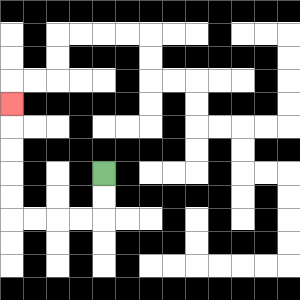{'start': '[4, 7]', 'end': '[0, 4]', 'path_directions': 'D,D,L,L,L,L,U,U,U,U,U', 'path_coordinates': '[[4, 7], [4, 8], [4, 9], [3, 9], [2, 9], [1, 9], [0, 9], [0, 8], [0, 7], [0, 6], [0, 5], [0, 4]]'}